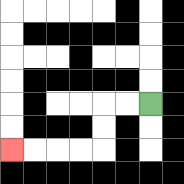{'start': '[6, 4]', 'end': '[0, 6]', 'path_directions': 'L,L,D,D,L,L,L,L', 'path_coordinates': '[[6, 4], [5, 4], [4, 4], [4, 5], [4, 6], [3, 6], [2, 6], [1, 6], [0, 6]]'}